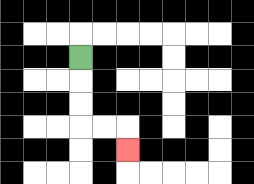{'start': '[3, 2]', 'end': '[5, 6]', 'path_directions': 'D,D,D,R,R,D', 'path_coordinates': '[[3, 2], [3, 3], [3, 4], [3, 5], [4, 5], [5, 5], [5, 6]]'}